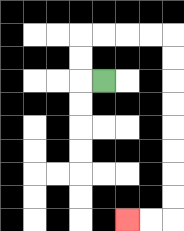{'start': '[4, 3]', 'end': '[5, 9]', 'path_directions': 'L,U,U,R,R,R,R,D,D,D,D,D,D,D,D,L,L', 'path_coordinates': '[[4, 3], [3, 3], [3, 2], [3, 1], [4, 1], [5, 1], [6, 1], [7, 1], [7, 2], [7, 3], [7, 4], [7, 5], [7, 6], [7, 7], [7, 8], [7, 9], [6, 9], [5, 9]]'}